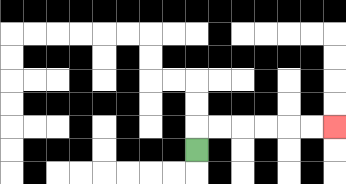{'start': '[8, 6]', 'end': '[14, 5]', 'path_directions': 'U,R,R,R,R,R,R', 'path_coordinates': '[[8, 6], [8, 5], [9, 5], [10, 5], [11, 5], [12, 5], [13, 5], [14, 5]]'}